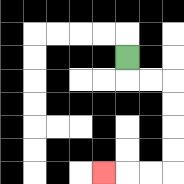{'start': '[5, 2]', 'end': '[4, 7]', 'path_directions': 'D,R,R,D,D,D,D,L,L,L', 'path_coordinates': '[[5, 2], [5, 3], [6, 3], [7, 3], [7, 4], [7, 5], [7, 6], [7, 7], [6, 7], [5, 7], [4, 7]]'}